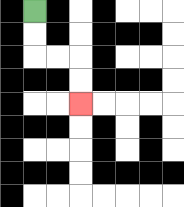{'start': '[1, 0]', 'end': '[3, 4]', 'path_directions': 'D,D,R,R,D,D', 'path_coordinates': '[[1, 0], [1, 1], [1, 2], [2, 2], [3, 2], [3, 3], [3, 4]]'}